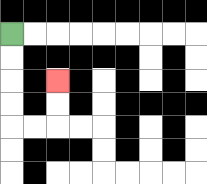{'start': '[0, 1]', 'end': '[2, 3]', 'path_directions': 'D,D,D,D,R,R,U,U', 'path_coordinates': '[[0, 1], [0, 2], [0, 3], [0, 4], [0, 5], [1, 5], [2, 5], [2, 4], [2, 3]]'}